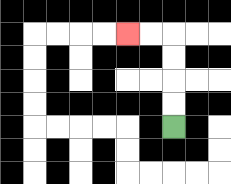{'start': '[7, 5]', 'end': '[5, 1]', 'path_directions': 'U,U,U,U,L,L', 'path_coordinates': '[[7, 5], [7, 4], [7, 3], [7, 2], [7, 1], [6, 1], [5, 1]]'}